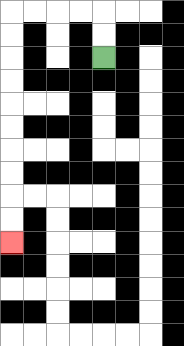{'start': '[4, 2]', 'end': '[0, 10]', 'path_directions': 'U,U,L,L,L,L,D,D,D,D,D,D,D,D,D,D', 'path_coordinates': '[[4, 2], [4, 1], [4, 0], [3, 0], [2, 0], [1, 0], [0, 0], [0, 1], [0, 2], [0, 3], [0, 4], [0, 5], [0, 6], [0, 7], [0, 8], [0, 9], [0, 10]]'}